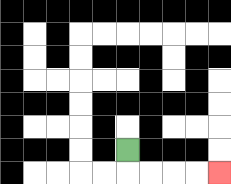{'start': '[5, 6]', 'end': '[9, 7]', 'path_directions': 'D,R,R,R,R', 'path_coordinates': '[[5, 6], [5, 7], [6, 7], [7, 7], [8, 7], [9, 7]]'}